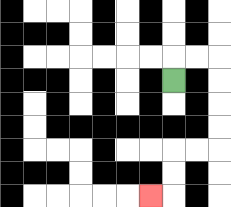{'start': '[7, 3]', 'end': '[6, 8]', 'path_directions': 'U,R,R,D,D,D,D,L,L,D,D,L', 'path_coordinates': '[[7, 3], [7, 2], [8, 2], [9, 2], [9, 3], [9, 4], [9, 5], [9, 6], [8, 6], [7, 6], [7, 7], [7, 8], [6, 8]]'}